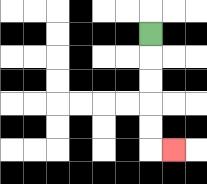{'start': '[6, 1]', 'end': '[7, 6]', 'path_directions': 'D,D,D,D,D,R', 'path_coordinates': '[[6, 1], [6, 2], [6, 3], [6, 4], [6, 5], [6, 6], [7, 6]]'}